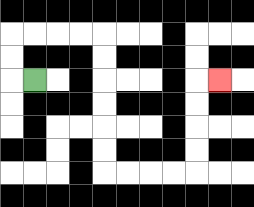{'start': '[1, 3]', 'end': '[9, 3]', 'path_directions': 'L,U,U,R,R,R,R,D,D,D,D,D,D,R,R,R,R,U,U,U,U,R', 'path_coordinates': '[[1, 3], [0, 3], [0, 2], [0, 1], [1, 1], [2, 1], [3, 1], [4, 1], [4, 2], [4, 3], [4, 4], [4, 5], [4, 6], [4, 7], [5, 7], [6, 7], [7, 7], [8, 7], [8, 6], [8, 5], [8, 4], [8, 3], [9, 3]]'}